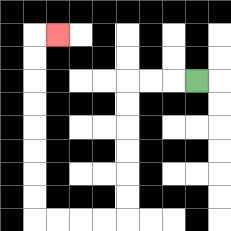{'start': '[8, 3]', 'end': '[2, 1]', 'path_directions': 'L,L,L,D,D,D,D,D,D,L,L,L,L,U,U,U,U,U,U,U,U,R', 'path_coordinates': '[[8, 3], [7, 3], [6, 3], [5, 3], [5, 4], [5, 5], [5, 6], [5, 7], [5, 8], [5, 9], [4, 9], [3, 9], [2, 9], [1, 9], [1, 8], [1, 7], [1, 6], [1, 5], [1, 4], [1, 3], [1, 2], [1, 1], [2, 1]]'}